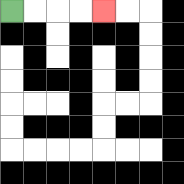{'start': '[0, 0]', 'end': '[4, 0]', 'path_directions': 'R,R,R,R', 'path_coordinates': '[[0, 0], [1, 0], [2, 0], [3, 0], [4, 0]]'}